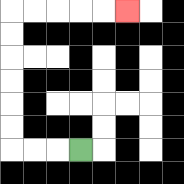{'start': '[3, 6]', 'end': '[5, 0]', 'path_directions': 'L,L,L,U,U,U,U,U,U,R,R,R,R,R', 'path_coordinates': '[[3, 6], [2, 6], [1, 6], [0, 6], [0, 5], [0, 4], [0, 3], [0, 2], [0, 1], [0, 0], [1, 0], [2, 0], [3, 0], [4, 0], [5, 0]]'}